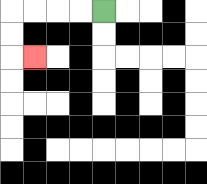{'start': '[4, 0]', 'end': '[1, 2]', 'path_directions': 'L,L,L,L,D,D,R', 'path_coordinates': '[[4, 0], [3, 0], [2, 0], [1, 0], [0, 0], [0, 1], [0, 2], [1, 2]]'}